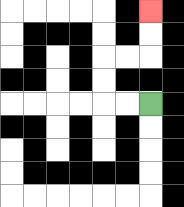{'start': '[6, 4]', 'end': '[6, 0]', 'path_directions': 'L,L,U,U,R,R,U,U', 'path_coordinates': '[[6, 4], [5, 4], [4, 4], [4, 3], [4, 2], [5, 2], [6, 2], [6, 1], [6, 0]]'}